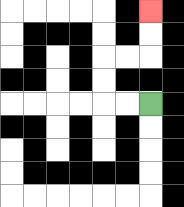{'start': '[6, 4]', 'end': '[6, 0]', 'path_directions': 'L,L,U,U,R,R,U,U', 'path_coordinates': '[[6, 4], [5, 4], [4, 4], [4, 3], [4, 2], [5, 2], [6, 2], [6, 1], [6, 0]]'}